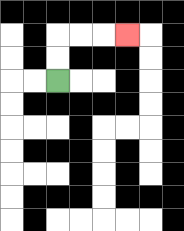{'start': '[2, 3]', 'end': '[5, 1]', 'path_directions': 'U,U,R,R,R', 'path_coordinates': '[[2, 3], [2, 2], [2, 1], [3, 1], [4, 1], [5, 1]]'}